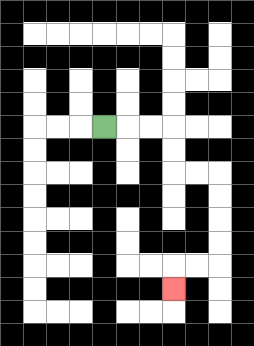{'start': '[4, 5]', 'end': '[7, 12]', 'path_directions': 'R,R,R,D,D,R,R,D,D,D,D,L,L,D', 'path_coordinates': '[[4, 5], [5, 5], [6, 5], [7, 5], [7, 6], [7, 7], [8, 7], [9, 7], [9, 8], [9, 9], [9, 10], [9, 11], [8, 11], [7, 11], [7, 12]]'}